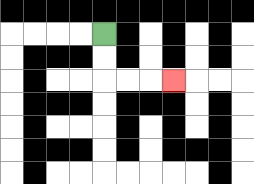{'start': '[4, 1]', 'end': '[7, 3]', 'path_directions': 'D,D,R,R,R', 'path_coordinates': '[[4, 1], [4, 2], [4, 3], [5, 3], [6, 3], [7, 3]]'}